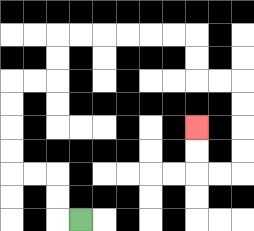{'start': '[3, 9]', 'end': '[8, 5]', 'path_directions': 'L,U,U,L,L,U,U,U,U,R,R,U,U,R,R,R,R,R,R,D,D,R,R,D,D,D,D,L,L,U,U', 'path_coordinates': '[[3, 9], [2, 9], [2, 8], [2, 7], [1, 7], [0, 7], [0, 6], [0, 5], [0, 4], [0, 3], [1, 3], [2, 3], [2, 2], [2, 1], [3, 1], [4, 1], [5, 1], [6, 1], [7, 1], [8, 1], [8, 2], [8, 3], [9, 3], [10, 3], [10, 4], [10, 5], [10, 6], [10, 7], [9, 7], [8, 7], [8, 6], [8, 5]]'}